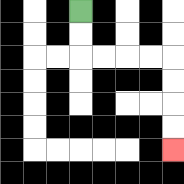{'start': '[3, 0]', 'end': '[7, 6]', 'path_directions': 'D,D,R,R,R,R,D,D,D,D', 'path_coordinates': '[[3, 0], [3, 1], [3, 2], [4, 2], [5, 2], [6, 2], [7, 2], [7, 3], [7, 4], [7, 5], [7, 6]]'}